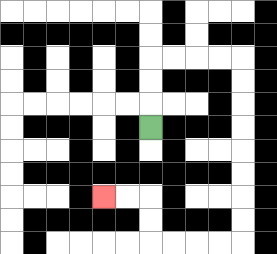{'start': '[6, 5]', 'end': '[4, 8]', 'path_directions': 'U,U,U,R,R,R,R,D,D,D,D,D,D,D,D,L,L,L,L,U,U,L,L', 'path_coordinates': '[[6, 5], [6, 4], [6, 3], [6, 2], [7, 2], [8, 2], [9, 2], [10, 2], [10, 3], [10, 4], [10, 5], [10, 6], [10, 7], [10, 8], [10, 9], [10, 10], [9, 10], [8, 10], [7, 10], [6, 10], [6, 9], [6, 8], [5, 8], [4, 8]]'}